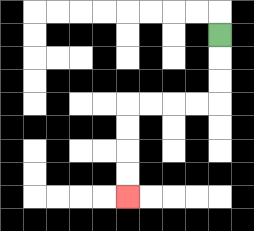{'start': '[9, 1]', 'end': '[5, 8]', 'path_directions': 'D,D,D,L,L,L,L,D,D,D,D', 'path_coordinates': '[[9, 1], [9, 2], [9, 3], [9, 4], [8, 4], [7, 4], [6, 4], [5, 4], [5, 5], [5, 6], [5, 7], [5, 8]]'}